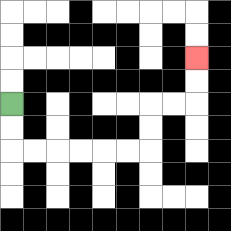{'start': '[0, 4]', 'end': '[8, 2]', 'path_directions': 'D,D,R,R,R,R,R,R,U,U,R,R,U,U', 'path_coordinates': '[[0, 4], [0, 5], [0, 6], [1, 6], [2, 6], [3, 6], [4, 6], [5, 6], [6, 6], [6, 5], [6, 4], [7, 4], [8, 4], [8, 3], [8, 2]]'}